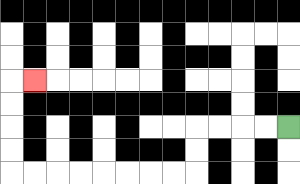{'start': '[12, 5]', 'end': '[1, 3]', 'path_directions': 'L,L,L,L,D,D,L,L,L,L,L,L,L,L,U,U,U,U,R', 'path_coordinates': '[[12, 5], [11, 5], [10, 5], [9, 5], [8, 5], [8, 6], [8, 7], [7, 7], [6, 7], [5, 7], [4, 7], [3, 7], [2, 7], [1, 7], [0, 7], [0, 6], [0, 5], [0, 4], [0, 3], [1, 3]]'}